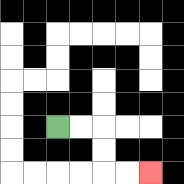{'start': '[2, 5]', 'end': '[6, 7]', 'path_directions': 'R,R,D,D,R,R', 'path_coordinates': '[[2, 5], [3, 5], [4, 5], [4, 6], [4, 7], [5, 7], [6, 7]]'}